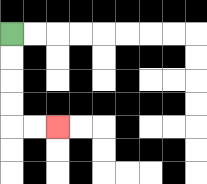{'start': '[0, 1]', 'end': '[2, 5]', 'path_directions': 'D,D,D,D,R,R', 'path_coordinates': '[[0, 1], [0, 2], [0, 3], [0, 4], [0, 5], [1, 5], [2, 5]]'}